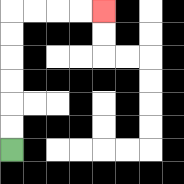{'start': '[0, 6]', 'end': '[4, 0]', 'path_directions': 'U,U,U,U,U,U,R,R,R,R', 'path_coordinates': '[[0, 6], [0, 5], [0, 4], [0, 3], [0, 2], [0, 1], [0, 0], [1, 0], [2, 0], [3, 0], [4, 0]]'}